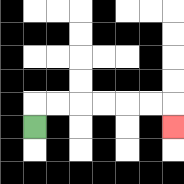{'start': '[1, 5]', 'end': '[7, 5]', 'path_directions': 'U,R,R,R,R,R,R,D', 'path_coordinates': '[[1, 5], [1, 4], [2, 4], [3, 4], [4, 4], [5, 4], [6, 4], [7, 4], [7, 5]]'}